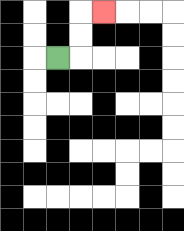{'start': '[2, 2]', 'end': '[4, 0]', 'path_directions': 'R,U,U,R', 'path_coordinates': '[[2, 2], [3, 2], [3, 1], [3, 0], [4, 0]]'}